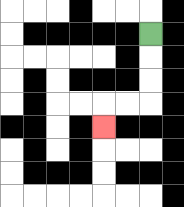{'start': '[6, 1]', 'end': '[4, 5]', 'path_directions': 'D,D,D,L,L,D', 'path_coordinates': '[[6, 1], [6, 2], [6, 3], [6, 4], [5, 4], [4, 4], [4, 5]]'}